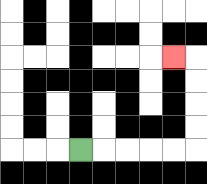{'start': '[3, 6]', 'end': '[7, 2]', 'path_directions': 'R,R,R,R,R,U,U,U,U,L', 'path_coordinates': '[[3, 6], [4, 6], [5, 6], [6, 6], [7, 6], [8, 6], [8, 5], [8, 4], [8, 3], [8, 2], [7, 2]]'}